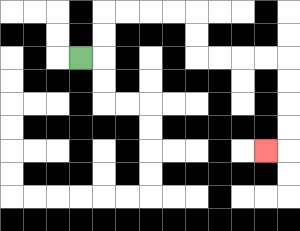{'start': '[3, 2]', 'end': '[11, 6]', 'path_directions': 'R,U,U,R,R,R,R,D,D,R,R,R,R,D,D,D,D,L', 'path_coordinates': '[[3, 2], [4, 2], [4, 1], [4, 0], [5, 0], [6, 0], [7, 0], [8, 0], [8, 1], [8, 2], [9, 2], [10, 2], [11, 2], [12, 2], [12, 3], [12, 4], [12, 5], [12, 6], [11, 6]]'}